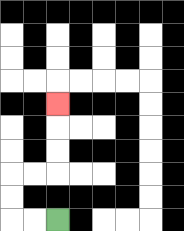{'start': '[2, 9]', 'end': '[2, 4]', 'path_directions': 'L,L,U,U,R,R,U,U,U', 'path_coordinates': '[[2, 9], [1, 9], [0, 9], [0, 8], [0, 7], [1, 7], [2, 7], [2, 6], [2, 5], [2, 4]]'}